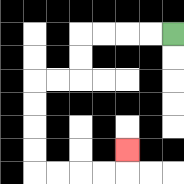{'start': '[7, 1]', 'end': '[5, 6]', 'path_directions': 'L,L,L,L,D,D,L,L,D,D,D,D,R,R,R,R,U', 'path_coordinates': '[[7, 1], [6, 1], [5, 1], [4, 1], [3, 1], [3, 2], [3, 3], [2, 3], [1, 3], [1, 4], [1, 5], [1, 6], [1, 7], [2, 7], [3, 7], [4, 7], [5, 7], [5, 6]]'}